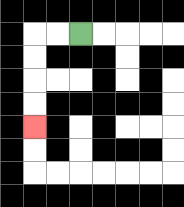{'start': '[3, 1]', 'end': '[1, 5]', 'path_directions': 'L,L,D,D,D,D', 'path_coordinates': '[[3, 1], [2, 1], [1, 1], [1, 2], [1, 3], [1, 4], [1, 5]]'}